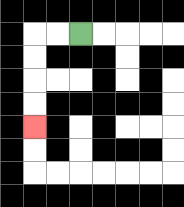{'start': '[3, 1]', 'end': '[1, 5]', 'path_directions': 'L,L,D,D,D,D', 'path_coordinates': '[[3, 1], [2, 1], [1, 1], [1, 2], [1, 3], [1, 4], [1, 5]]'}